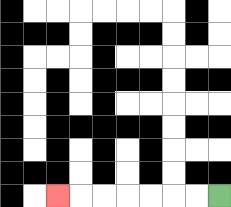{'start': '[9, 8]', 'end': '[2, 8]', 'path_directions': 'L,L,L,L,L,L,L', 'path_coordinates': '[[9, 8], [8, 8], [7, 8], [6, 8], [5, 8], [4, 8], [3, 8], [2, 8]]'}